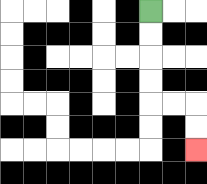{'start': '[6, 0]', 'end': '[8, 6]', 'path_directions': 'D,D,D,D,R,R,D,D', 'path_coordinates': '[[6, 0], [6, 1], [6, 2], [6, 3], [6, 4], [7, 4], [8, 4], [8, 5], [8, 6]]'}